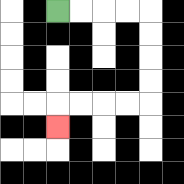{'start': '[2, 0]', 'end': '[2, 5]', 'path_directions': 'R,R,R,R,D,D,D,D,L,L,L,L,D', 'path_coordinates': '[[2, 0], [3, 0], [4, 0], [5, 0], [6, 0], [6, 1], [6, 2], [6, 3], [6, 4], [5, 4], [4, 4], [3, 4], [2, 4], [2, 5]]'}